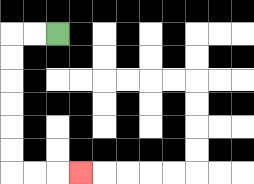{'start': '[2, 1]', 'end': '[3, 7]', 'path_directions': 'L,L,D,D,D,D,D,D,R,R,R', 'path_coordinates': '[[2, 1], [1, 1], [0, 1], [0, 2], [0, 3], [0, 4], [0, 5], [0, 6], [0, 7], [1, 7], [2, 7], [3, 7]]'}